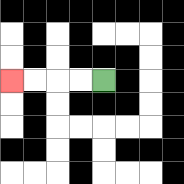{'start': '[4, 3]', 'end': '[0, 3]', 'path_directions': 'L,L,L,L', 'path_coordinates': '[[4, 3], [3, 3], [2, 3], [1, 3], [0, 3]]'}